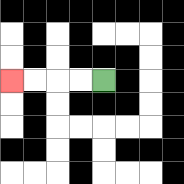{'start': '[4, 3]', 'end': '[0, 3]', 'path_directions': 'L,L,L,L', 'path_coordinates': '[[4, 3], [3, 3], [2, 3], [1, 3], [0, 3]]'}